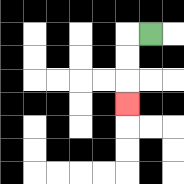{'start': '[6, 1]', 'end': '[5, 4]', 'path_directions': 'L,D,D,D', 'path_coordinates': '[[6, 1], [5, 1], [5, 2], [5, 3], [5, 4]]'}